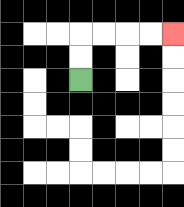{'start': '[3, 3]', 'end': '[7, 1]', 'path_directions': 'U,U,R,R,R,R', 'path_coordinates': '[[3, 3], [3, 2], [3, 1], [4, 1], [5, 1], [6, 1], [7, 1]]'}